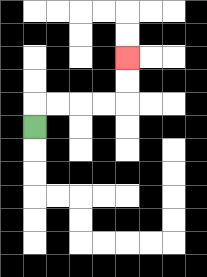{'start': '[1, 5]', 'end': '[5, 2]', 'path_directions': 'U,R,R,R,R,U,U', 'path_coordinates': '[[1, 5], [1, 4], [2, 4], [3, 4], [4, 4], [5, 4], [5, 3], [5, 2]]'}